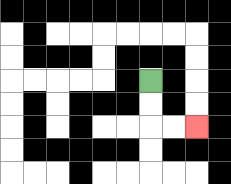{'start': '[6, 3]', 'end': '[8, 5]', 'path_directions': 'D,D,R,R', 'path_coordinates': '[[6, 3], [6, 4], [6, 5], [7, 5], [8, 5]]'}